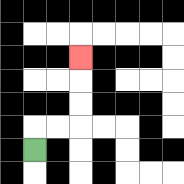{'start': '[1, 6]', 'end': '[3, 2]', 'path_directions': 'U,R,R,U,U,U', 'path_coordinates': '[[1, 6], [1, 5], [2, 5], [3, 5], [3, 4], [3, 3], [3, 2]]'}